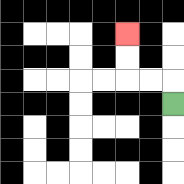{'start': '[7, 4]', 'end': '[5, 1]', 'path_directions': 'U,L,L,U,U', 'path_coordinates': '[[7, 4], [7, 3], [6, 3], [5, 3], [5, 2], [5, 1]]'}